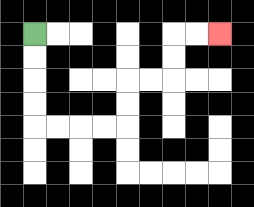{'start': '[1, 1]', 'end': '[9, 1]', 'path_directions': 'D,D,D,D,R,R,R,R,U,U,R,R,U,U,R,R', 'path_coordinates': '[[1, 1], [1, 2], [1, 3], [1, 4], [1, 5], [2, 5], [3, 5], [4, 5], [5, 5], [5, 4], [5, 3], [6, 3], [7, 3], [7, 2], [7, 1], [8, 1], [9, 1]]'}